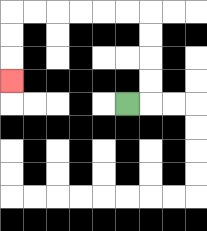{'start': '[5, 4]', 'end': '[0, 3]', 'path_directions': 'R,U,U,U,U,L,L,L,L,L,L,D,D,D', 'path_coordinates': '[[5, 4], [6, 4], [6, 3], [6, 2], [6, 1], [6, 0], [5, 0], [4, 0], [3, 0], [2, 0], [1, 0], [0, 0], [0, 1], [0, 2], [0, 3]]'}